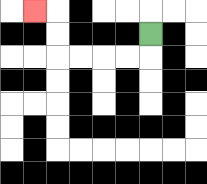{'start': '[6, 1]', 'end': '[1, 0]', 'path_directions': 'D,L,L,L,L,U,U,L', 'path_coordinates': '[[6, 1], [6, 2], [5, 2], [4, 2], [3, 2], [2, 2], [2, 1], [2, 0], [1, 0]]'}